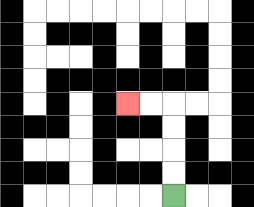{'start': '[7, 8]', 'end': '[5, 4]', 'path_directions': 'U,U,U,U,L,L', 'path_coordinates': '[[7, 8], [7, 7], [7, 6], [7, 5], [7, 4], [6, 4], [5, 4]]'}